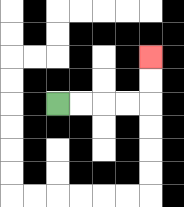{'start': '[2, 4]', 'end': '[6, 2]', 'path_directions': 'R,R,R,R,U,U', 'path_coordinates': '[[2, 4], [3, 4], [4, 4], [5, 4], [6, 4], [6, 3], [6, 2]]'}